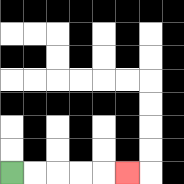{'start': '[0, 7]', 'end': '[5, 7]', 'path_directions': 'R,R,R,R,R', 'path_coordinates': '[[0, 7], [1, 7], [2, 7], [3, 7], [4, 7], [5, 7]]'}